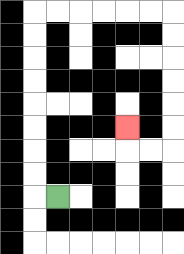{'start': '[2, 8]', 'end': '[5, 5]', 'path_directions': 'L,U,U,U,U,U,U,U,U,R,R,R,R,R,R,D,D,D,D,D,D,L,L,U', 'path_coordinates': '[[2, 8], [1, 8], [1, 7], [1, 6], [1, 5], [1, 4], [1, 3], [1, 2], [1, 1], [1, 0], [2, 0], [3, 0], [4, 0], [5, 0], [6, 0], [7, 0], [7, 1], [7, 2], [7, 3], [7, 4], [7, 5], [7, 6], [6, 6], [5, 6], [5, 5]]'}